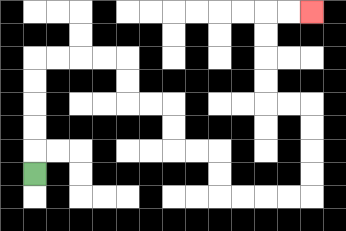{'start': '[1, 7]', 'end': '[13, 0]', 'path_directions': 'U,U,U,U,U,R,R,R,R,D,D,R,R,D,D,R,R,D,D,R,R,R,R,U,U,U,U,L,L,U,U,U,U,R,R', 'path_coordinates': '[[1, 7], [1, 6], [1, 5], [1, 4], [1, 3], [1, 2], [2, 2], [3, 2], [4, 2], [5, 2], [5, 3], [5, 4], [6, 4], [7, 4], [7, 5], [7, 6], [8, 6], [9, 6], [9, 7], [9, 8], [10, 8], [11, 8], [12, 8], [13, 8], [13, 7], [13, 6], [13, 5], [13, 4], [12, 4], [11, 4], [11, 3], [11, 2], [11, 1], [11, 0], [12, 0], [13, 0]]'}